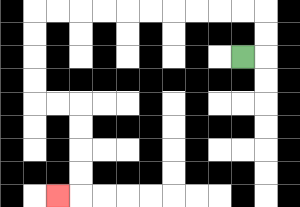{'start': '[10, 2]', 'end': '[2, 8]', 'path_directions': 'R,U,U,L,L,L,L,L,L,L,L,L,L,D,D,D,D,R,R,D,D,D,D,L', 'path_coordinates': '[[10, 2], [11, 2], [11, 1], [11, 0], [10, 0], [9, 0], [8, 0], [7, 0], [6, 0], [5, 0], [4, 0], [3, 0], [2, 0], [1, 0], [1, 1], [1, 2], [1, 3], [1, 4], [2, 4], [3, 4], [3, 5], [3, 6], [3, 7], [3, 8], [2, 8]]'}